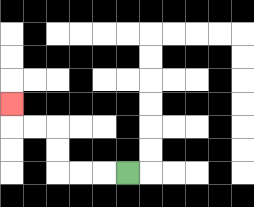{'start': '[5, 7]', 'end': '[0, 4]', 'path_directions': 'L,L,L,U,U,L,L,U', 'path_coordinates': '[[5, 7], [4, 7], [3, 7], [2, 7], [2, 6], [2, 5], [1, 5], [0, 5], [0, 4]]'}